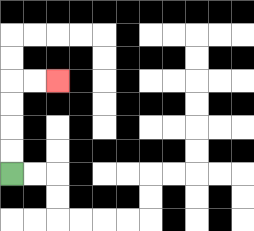{'start': '[0, 7]', 'end': '[2, 3]', 'path_directions': 'U,U,U,U,R,R', 'path_coordinates': '[[0, 7], [0, 6], [0, 5], [0, 4], [0, 3], [1, 3], [2, 3]]'}